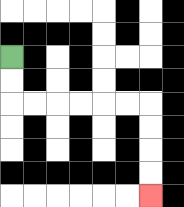{'start': '[0, 2]', 'end': '[6, 8]', 'path_directions': 'D,D,R,R,R,R,R,R,D,D,D,D', 'path_coordinates': '[[0, 2], [0, 3], [0, 4], [1, 4], [2, 4], [3, 4], [4, 4], [5, 4], [6, 4], [6, 5], [6, 6], [6, 7], [6, 8]]'}